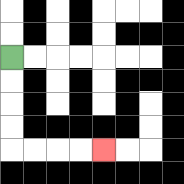{'start': '[0, 2]', 'end': '[4, 6]', 'path_directions': 'D,D,D,D,R,R,R,R', 'path_coordinates': '[[0, 2], [0, 3], [0, 4], [0, 5], [0, 6], [1, 6], [2, 6], [3, 6], [4, 6]]'}